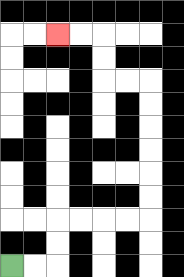{'start': '[0, 11]', 'end': '[2, 1]', 'path_directions': 'R,R,U,U,R,R,R,R,U,U,U,U,U,U,L,L,U,U,L,L', 'path_coordinates': '[[0, 11], [1, 11], [2, 11], [2, 10], [2, 9], [3, 9], [4, 9], [5, 9], [6, 9], [6, 8], [6, 7], [6, 6], [6, 5], [6, 4], [6, 3], [5, 3], [4, 3], [4, 2], [4, 1], [3, 1], [2, 1]]'}